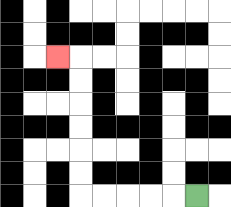{'start': '[8, 8]', 'end': '[2, 2]', 'path_directions': 'L,L,L,L,L,U,U,U,U,U,U,L', 'path_coordinates': '[[8, 8], [7, 8], [6, 8], [5, 8], [4, 8], [3, 8], [3, 7], [3, 6], [3, 5], [3, 4], [3, 3], [3, 2], [2, 2]]'}